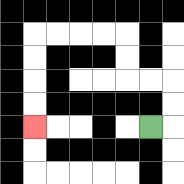{'start': '[6, 5]', 'end': '[1, 5]', 'path_directions': 'R,U,U,L,L,U,U,L,L,L,L,D,D,D,D', 'path_coordinates': '[[6, 5], [7, 5], [7, 4], [7, 3], [6, 3], [5, 3], [5, 2], [5, 1], [4, 1], [3, 1], [2, 1], [1, 1], [1, 2], [1, 3], [1, 4], [1, 5]]'}